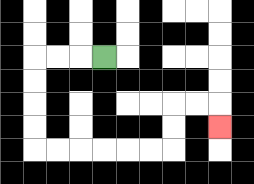{'start': '[4, 2]', 'end': '[9, 5]', 'path_directions': 'L,L,L,D,D,D,D,R,R,R,R,R,R,U,U,R,R,D', 'path_coordinates': '[[4, 2], [3, 2], [2, 2], [1, 2], [1, 3], [1, 4], [1, 5], [1, 6], [2, 6], [3, 6], [4, 6], [5, 6], [6, 6], [7, 6], [7, 5], [7, 4], [8, 4], [9, 4], [9, 5]]'}